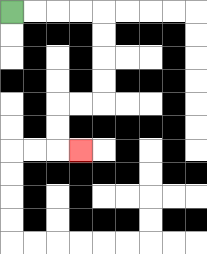{'start': '[0, 0]', 'end': '[3, 6]', 'path_directions': 'R,R,R,R,D,D,D,D,L,L,D,D,R', 'path_coordinates': '[[0, 0], [1, 0], [2, 0], [3, 0], [4, 0], [4, 1], [4, 2], [4, 3], [4, 4], [3, 4], [2, 4], [2, 5], [2, 6], [3, 6]]'}